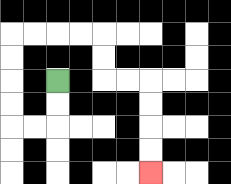{'start': '[2, 3]', 'end': '[6, 7]', 'path_directions': 'D,D,L,L,U,U,U,U,R,R,R,R,D,D,R,R,D,D,D,D', 'path_coordinates': '[[2, 3], [2, 4], [2, 5], [1, 5], [0, 5], [0, 4], [0, 3], [0, 2], [0, 1], [1, 1], [2, 1], [3, 1], [4, 1], [4, 2], [4, 3], [5, 3], [6, 3], [6, 4], [6, 5], [6, 6], [6, 7]]'}